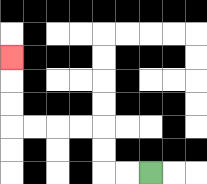{'start': '[6, 7]', 'end': '[0, 2]', 'path_directions': 'L,L,U,U,L,L,L,L,U,U,U', 'path_coordinates': '[[6, 7], [5, 7], [4, 7], [4, 6], [4, 5], [3, 5], [2, 5], [1, 5], [0, 5], [0, 4], [0, 3], [0, 2]]'}